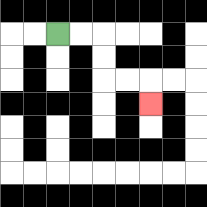{'start': '[2, 1]', 'end': '[6, 4]', 'path_directions': 'R,R,D,D,R,R,D', 'path_coordinates': '[[2, 1], [3, 1], [4, 1], [4, 2], [4, 3], [5, 3], [6, 3], [6, 4]]'}